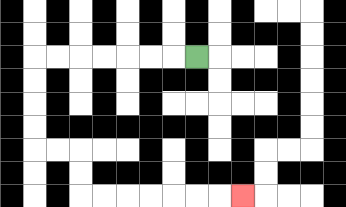{'start': '[8, 2]', 'end': '[10, 8]', 'path_directions': 'L,L,L,L,L,L,L,D,D,D,D,R,R,D,D,R,R,R,R,R,R,R', 'path_coordinates': '[[8, 2], [7, 2], [6, 2], [5, 2], [4, 2], [3, 2], [2, 2], [1, 2], [1, 3], [1, 4], [1, 5], [1, 6], [2, 6], [3, 6], [3, 7], [3, 8], [4, 8], [5, 8], [6, 8], [7, 8], [8, 8], [9, 8], [10, 8]]'}